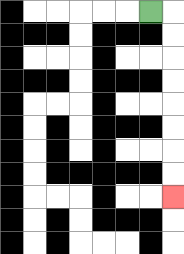{'start': '[6, 0]', 'end': '[7, 8]', 'path_directions': 'R,D,D,D,D,D,D,D,D', 'path_coordinates': '[[6, 0], [7, 0], [7, 1], [7, 2], [7, 3], [7, 4], [7, 5], [7, 6], [7, 7], [7, 8]]'}